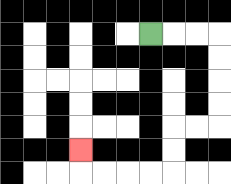{'start': '[6, 1]', 'end': '[3, 6]', 'path_directions': 'R,R,R,D,D,D,D,L,L,D,D,L,L,L,L,U', 'path_coordinates': '[[6, 1], [7, 1], [8, 1], [9, 1], [9, 2], [9, 3], [9, 4], [9, 5], [8, 5], [7, 5], [7, 6], [7, 7], [6, 7], [5, 7], [4, 7], [3, 7], [3, 6]]'}